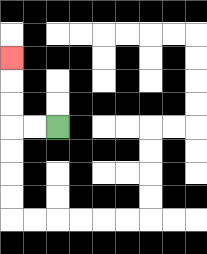{'start': '[2, 5]', 'end': '[0, 2]', 'path_directions': 'L,L,U,U,U', 'path_coordinates': '[[2, 5], [1, 5], [0, 5], [0, 4], [0, 3], [0, 2]]'}